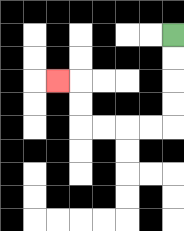{'start': '[7, 1]', 'end': '[2, 3]', 'path_directions': 'D,D,D,D,L,L,L,L,U,U,L', 'path_coordinates': '[[7, 1], [7, 2], [7, 3], [7, 4], [7, 5], [6, 5], [5, 5], [4, 5], [3, 5], [3, 4], [3, 3], [2, 3]]'}